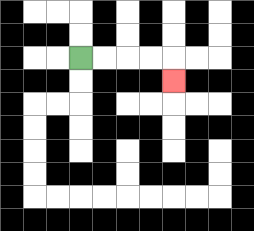{'start': '[3, 2]', 'end': '[7, 3]', 'path_directions': 'R,R,R,R,D', 'path_coordinates': '[[3, 2], [4, 2], [5, 2], [6, 2], [7, 2], [7, 3]]'}